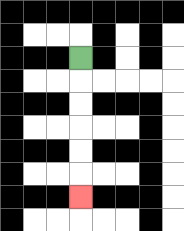{'start': '[3, 2]', 'end': '[3, 8]', 'path_directions': 'D,D,D,D,D,D', 'path_coordinates': '[[3, 2], [3, 3], [3, 4], [3, 5], [3, 6], [3, 7], [3, 8]]'}